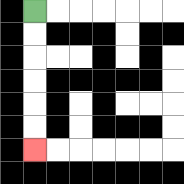{'start': '[1, 0]', 'end': '[1, 6]', 'path_directions': 'D,D,D,D,D,D', 'path_coordinates': '[[1, 0], [1, 1], [1, 2], [1, 3], [1, 4], [1, 5], [1, 6]]'}